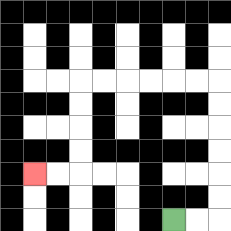{'start': '[7, 9]', 'end': '[1, 7]', 'path_directions': 'R,R,U,U,U,U,U,U,L,L,L,L,L,L,D,D,D,D,L,L', 'path_coordinates': '[[7, 9], [8, 9], [9, 9], [9, 8], [9, 7], [9, 6], [9, 5], [9, 4], [9, 3], [8, 3], [7, 3], [6, 3], [5, 3], [4, 3], [3, 3], [3, 4], [3, 5], [3, 6], [3, 7], [2, 7], [1, 7]]'}